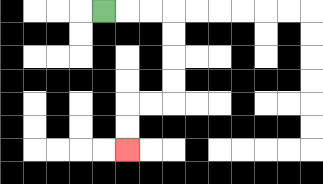{'start': '[4, 0]', 'end': '[5, 6]', 'path_directions': 'R,R,R,D,D,D,D,L,L,D,D', 'path_coordinates': '[[4, 0], [5, 0], [6, 0], [7, 0], [7, 1], [7, 2], [7, 3], [7, 4], [6, 4], [5, 4], [5, 5], [5, 6]]'}